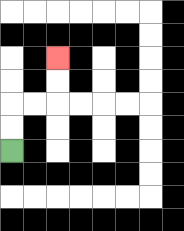{'start': '[0, 6]', 'end': '[2, 2]', 'path_directions': 'U,U,R,R,U,U', 'path_coordinates': '[[0, 6], [0, 5], [0, 4], [1, 4], [2, 4], [2, 3], [2, 2]]'}